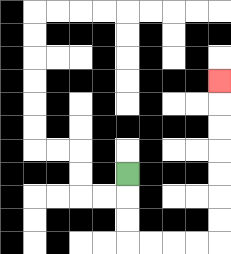{'start': '[5, 7]', 'end': '[9, 3]', 'path_directions': 'D,D,D,R,R,R,R,U,U,U,U,U,U,U', 'path_coordinates': '[[5, 7], [5, 8], [5, 9], [5, 10], [6, 10], [7, 10], [8, 10], [9, 10], [9, 9], [9, 8], [9, 7], [9, 6], [9, 5], [9, 4], [9, 3]]'}